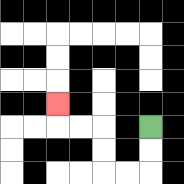{'start': '[6, 5]', 'end': '[2, 4]', 'path_directions': 'D,D,L,L,U,U,L,L,U', 'path_coordinates': '[[6, 5], [6, 6], [6, 7], [5, 7], [4, 7], [4, 6], [4, 5], [3, 5], [2, 5], [2, 4]]'}